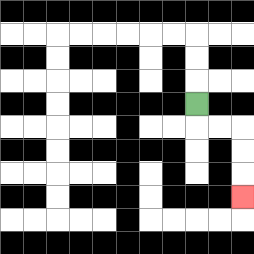{'start': '[8, 4]', 'end': '[10, 8]', 'path_directions': 'D,R,R,D,D,D', 'path_coordinates': '[[8, 4], [8, 5], [9, 5], [10, 5], [10, 6], [10, 7], [10, 8]]'}